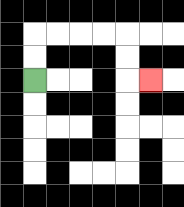{'start': '[1, 3]', 'end': '[6, 3]', 'path_directions': 'U,U,R,R,R,R,D,D,R', 'path_coordinates': '[[1, 3], [1, 2], [1, 1], [2, 1], [3, 1], [4, 1], [5, 1], [5, 2], [5, 3], [6, 3]]'}